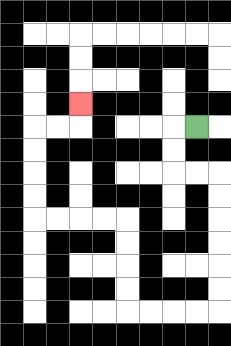{'start': '[8, 5]', 'end': '[3, 4]', 'path_directions': 'L,D,D,R,R,D,D,D,D,D,D,L,L,L,L,U,U,U,U,L,L,L,L,U,U,U,U,R,R,U', 'path_coordinates': '[[8, 5], [7, 5], [7, 6], [7, 7], [8, 7], [9, 7], [9, 8], [9, 9], [9, 10], [9, 11], [9, 12], [9, 13], [8, 13], [7, 13], [6, 13], [5, 13], [5, 12], [5, 11], [5, 10], [5, 9], [4, 9], [3, 9], [2, 9], [1, 9], [1, 8], [1, 7], [1, 6], [1, 5], [2, 5], [3, 5], [3, 4]]'}